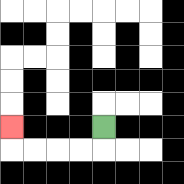{'start': '[4, 5]', 'end': '[0, 5]', 'path_directions': 'D,L,L,L,L,U', 'path_coordinates': '[[4, 5], [4, 6], [3, 6], [2, 6], [1, 6], [0, 6], [0, 5]]'}